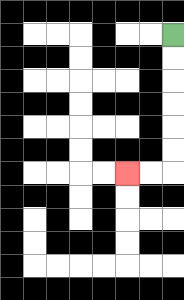{'start': '[7, 1]', 'end': '[5, 7]', 'path_directions': 'D,D,D,D,D,D,L,L', 'path_coordinates': '[[7, 1], [7, 2], [7, 3], [7, 4], [7, 5], [7, 6], [7, 7], [6, 7], [5, 7]]'}